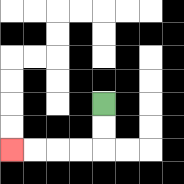{'start': '[4, 4]', 'end': '[0, 6]', 'path_directions': 'D,D,L,L,L,L', 'path_coordinates': '[[4, 4], [4, 5], [4, 6], [3, 6], [2, 6], [1, 6], [0, 6]]'}